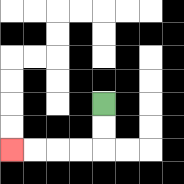{'start': '[4, 4]', 'end': '[0, 6]', 'path_directions': 'D,D,L,L,L,L', 'path_coordinates': '[[4, 4], [4, 5], [4, 6], [3, 6], [2, 6], [1, 6], [0, 6]]'}